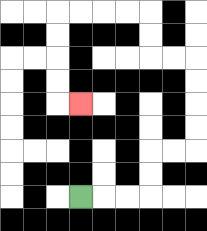{'start': '[3, 8]', 'end': '[3, 4]', 'path_directions': 'R,R,R,U,U,R,R,U,U,U,U,L,L,U,U,L,L,L,L,D,D,D,D,R', 'path_coordinates': '[[3, 8], [4, 8], [5, 8], [6, 8], [6, 7], [6, 6], [7, 6], [8, 6], [8, 5], [8, 4], [8, 3], [8, 2], [7, 2], [6, 2], [6, 1], [6, 0], [5, 0], [4, 0], [3, 0], [2, 0], [2, 1], [2, 2], [2, 3], [2, 4], [3, 4]]'}